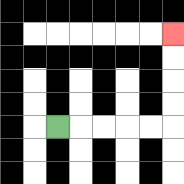{'start': '[2, 5]', 'end': '[7, 1]', 'path_directions': 'R,R,R,R,R,U,U,U,U', 'path_coordinates': '[[2, 5], [3, 5], [4, 5], [5, 5], [6, 5], [7, 5], [7, 4], [7, 3], [7, 2], [7, 1]]'}